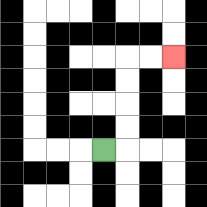{'start': '[4, 6]', 'end': '[7, 2]', 'path_directions': 'R,U,U,U,U,R,R', 'path_coordinates': '[[4, 6], [5, 6], [5, 5], [5, 4], [5, 3], [5, 2], [6, 2], [7, 2]]'}